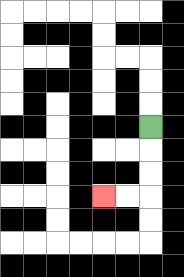{'start': '[6, 5]', 'end': '[4, 8]', 'path_directions': 'D,D,D,L,L', 'path_coordinates': '[[6, 5], [6, 6], [6, 7], [6, 8], [5, 8], [4, 8]]'}